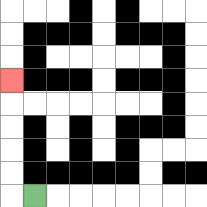{'start': '[1, 8]', 'end': '[0, 3]', 'path_directions': 'L,U,U,U,U,U', 'path_coordinates': '[[1, 8], [0, 8], [0, 7], [0, 6], [0, 5], [0, 4], [0, 3]]'}